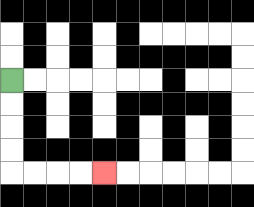{'start': '[0, 3]', 'end': '[4, 7]', 'path_directions': 'D,D,D,D,R,R,R,R', 'path_coordinates': '[[0, 3], [0, 4], [0, 5], [0, 6], [0, 7], [1, 7], [2, 7], [3, 7], [4, 7]]'}